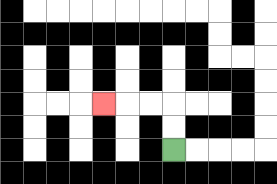{'start': '[7, 6]', 'end': '[4, 4]', 'path_directions': 'U,U,L,L,L', 'path_coordinates': '[[7, 6], [7, 5], [7, 4], [6, 4], [5, 4], [4, 4]]'}